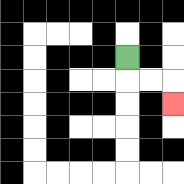{'start': '[5, 2]', 'end': '[7, 4]', 'path_directions': 'D,R,R,D', 'path_coordinates': '[[5, 2], [5, 3], [6, 3], [7, 3], [7, 4]]'}